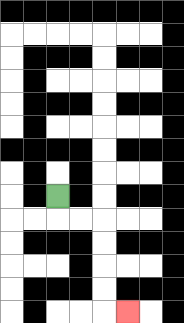{'start': '[2, 8]', 'end': '[5, 13]', 'path_directions': 'D,R,R,D,D,D,D,R', 'path_coordinates': '[[2, 8], [2, 9], [3, 9], [4, 9], [4, 10], [4, 11], [4, 12], [4, 13], [5, 13]]'}